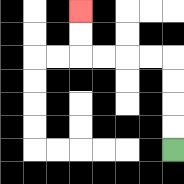{'start': '[7, 6]', 'end': '[3, 0]', 'path_directions': 'U,U,U,U,L,L,L,L,U,U', 'path_coordinates': '[[7, 6], [7, 5], [7, 4], [7, 3], [7, 2], [6, 2], [5, 2], [4, 2], [3, 2], [3, 1], [3, 0]]'}